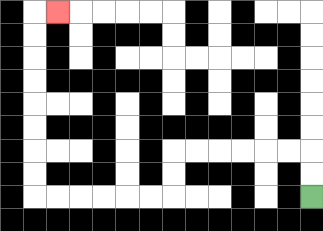{'start': '[13, 8]', 'end': '[2, 0]', 'path_directions': 'U,U,L,L,L,L,L,L,D,D,L,L,L,L,L,L,U,U,U,U,U,U,U,U,R', 'path_coordinates': '[[13, 8], [13, 7], [13, 6], [12, 6], [11, 6], [10, 6], [9, 6], [8, 6], [7, 6], [7, 7], [7, 8], [6, 8], [5, 8], [4, 8], [3, 8], [2, 8], [1, 8], [1, 7], [1, 6], [1, 5], [1, 4], [1, 3], [1, 2], [1, 1], [1, 0], [2, 0]]'}